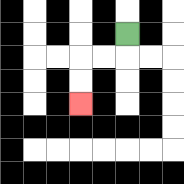{'start': '[5, 1]', 'end': '[3, 4]', 'path_directions': 'D,L,L,D,D', 'path_coordinates': '[[5, 1], [5, 2], [4, 2], [3, 2], [3, 3], [3, 4]]'}